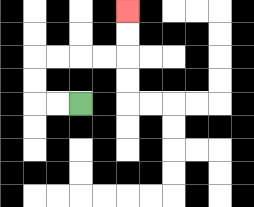{'start': '[3, 4]', 'end': '[5, 0]', 'path_directions': 'L,L,U,U,R,R,R,R,U,U', 'path_coordinates': '[[3, 4], [2, 4], [1, 4], [1, 3], [1, 2], [2, 2], [3, 2], [4, 2], [5, 2], [5, 1], [5, 0]]'}